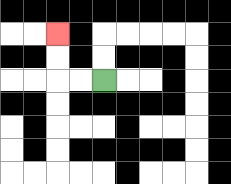{'start': '[4, 3]', 'end': '[2, 1]', 'path_directions': 'L,L,U,U', 'path_coordinates': '[[4, 3], [3, 3], [2, 3], [2, 2], [2, 1]]'}